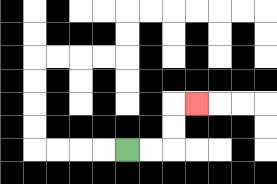{'start': '[5, 6]', 'end': '[8, 4]', 'path_directions': 'R,R,U,U,R', 'path_coordinates': '[[5, 6], [6, 6], [7, 6], [7, 5], [7, 4], [8, 4]]'}